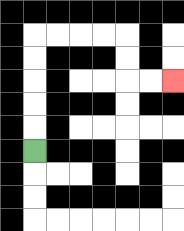{'start': '[1, 6]', 'end': '[7, 3]', 'path_directions': 'U,U,U,U,U,R,R,R,R,D,D,R,R', 'path_coordinates': '[[1, 6], [1, 5], [1, 4], [1, 3], [1, 2], [1, 1], [2, 1], [3, 1], [4, 1], [5, 1], [5, 2], [5, 3], [6, 3], [7, 3]]'}